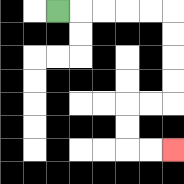{'start': '[2, 0]', 'end': '[7, 6]', 'path_directions': 'R,R,R,R,R,D,D,D,D,L,L,D,D,R,R', 'path_coordinates': '[[2, 0], [3, 0], [4, 0], [5, 0], [6, 0], [7, 0], [7, 1], [7, 2], [7, 3], [7, 4], [6, 4], [5, 4], [5, 5], [5, 6], [6, 6], [7, 6]]'}